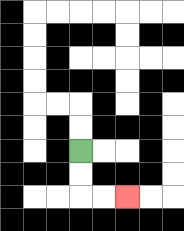{'start': '[3, 6]', 'end': '[5, 8]', 'path_directions': 'D,D,R,R', 'path_coordinates': '[[3, 6], [3, 7], [3, 8], [4, 8], [5, 8]]'}